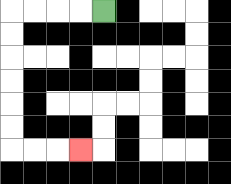{'start': '[4, 0]', 'end': '[3, 6]', 'path_directions': 'L,L,L,L,D,D,D,D,D,D,R,R,R', 'path_coordinates': '[[4, 0], [3, 0], [2, 0], [1, 0], [0, 0], [0, 1], [0, 2], [0, 3], [0, 4], [0, 5], [0, 6], [1, 6], [2, 6], [3, 6]]'}